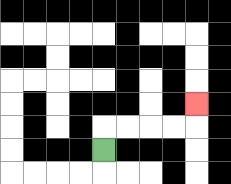{'start': '[4, 6]', 'end': '[8, 4]', 'path_directions': 'U,R,R,R,R,U', 'path_coordinates': '[[4, 6], [4, 5], [5, 5], [6, 5], [7, 5], [8, 5], [8, 4]]'}